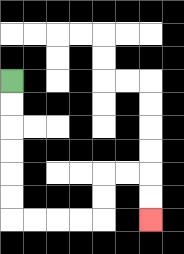{'start': '[0, 3]', 'end': '[6, 9]', 'path_directions': 'D,D,D,D,D,D,R,R,R,R,U,U,R,R,D,D', 'path_coordinates': '[[0, 3], [0, 4], [0, 5], [0, 6], [0, 7], [0, 8], [0, 9], [1, 9], [2, 9], [3, 9], [4, 9], [4, 8], [4, 7], [5, 7], [6, 7], [6, 8], [6, 9]]'}